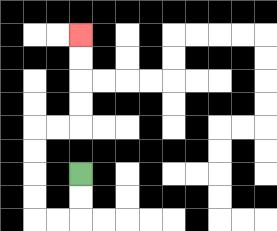{'start': '[3, 7]', 'end': '[3, 1]', 'path_directions': 'D,D,L,L,U,U,U,U,R,R,U,U,U,U', 'path_coordinates': '[[3, 7], [3, 8], [3, 9], [2, 9], [1, 9], [1, 8], [1, 7], [1, 6], [1, 5], [2, 5], [3, 5], [3, 4], [3, 3], [3, 2], [3, 1]]'}